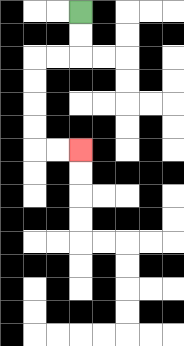{'start': '[3, 0]', 'end': '[3, 6]', 'path_directions': 'D,D,L,L,D,D,D,D,R,R', 'path_coordinates': '[[3, 0], [3, 1], [3, 2], [2, 2], [1, 2], [1, 3], [1, 4], [1, 5], [1, 6], [2, 6], [3, 6]]'}